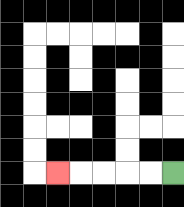{'start': '[7, 7]', 'end': '[2, 7]', 'path_directions': 'L,L,L,L,L', 'path_coordinates': '[[7, 7], [6, 7], [5, 7], [4, 7], [3, 7], [2, 7]]'}